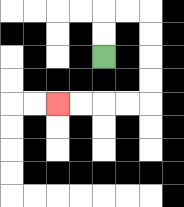{'start': '[4, 2]', 'end': '[2, 4]', 'path_directions': 'U,U,R,R,D,D,D,D,L,L,L,L', 'path_coordinates': '[[4, 2], [4, 1], [4, 0], [5, 0], [6, 0], [6, 1], [6, 2], [6, 3], [6, 4], [5, 4], [4, 4], [3, 4], [2, 4]]'}